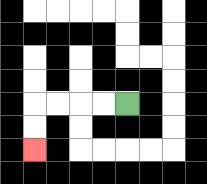{'start': '[5, 4]', 'end': '[1, 6]', 'path_directions': 'L,L,L,L,D,D', 'path_coordinates': '[[5, 4], [4, 4], [3, 4], [2, 4], [1, 4], [1, 5], [1, 6]]'}